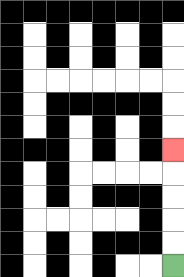{'start': '[7, 11]', 'end': '[7, 6]', 'path_directions': 'U,U,U,U,U', 'path_coordinates': '[[7, 11], [7, 10], [7, 9], [7, 8], [7, 7], [7, 6]]'}